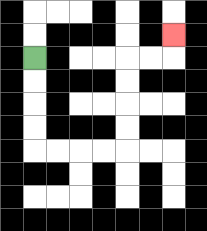{'start': '[1, 2]', 'end': '[7, 1]', 'path_directions': 'D,D,D,D,R,R,R,R,U,U,U,U,R,R,U', 'path_coordinates': '[[1, 2], [1, 3], [1, 4], [1, 5], [1, 6], [2, 6], [3, 6], [4, 6], [5, 6], [5, 5], [5, 4], [5, 3], [5, 2], [6, 2], [7, 2], [7, 1]]'}